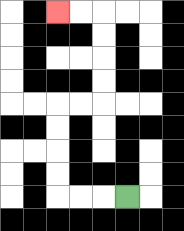{'start': '[5, 8]', 'end': '[2, 0]', 'path_directions': 'L,L,L,U,U,U,U,R,R,U,U,U,U,L,L', 'path_coordinates': '[[5, 8], [4, 8], [3, 8], [2, 8], [2, 7], [2, 6], [2, 5], [2, 4], [3, 4], [4, 4], [4, 3], [4, 2], [4, 1], [4, 0], [3, 0], [2, 0]]'}